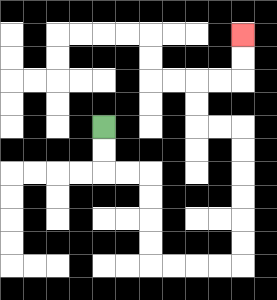{'start': '[4, 5]', 'end': '[10, 1]', 'path_directions': 'D,D,R,R,D,D,D,D,R,R,R,R,U,U,U,U,U,U,L,L,U,U,R,R,U,U', 'path_coordinates': '[[4, 5], [4, 6], [4, 7], [5, 7], [6, 7], [6, 8], [6, 9], [6, 10], [6, 11], [7, 11], [8, 11], [9, 11], [10, 11], [10, 10], [10, 9], [10, 8], [10, 7], [10, 6], [10, 5], [9, 5], [8, 5], [8, 4], [8, 3], [9, 3], [10, 3], [10, 2], [10, 1]]'}